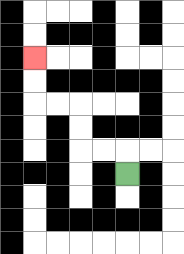{'start': '[5, 7]', 'end': '[1, 2]', 'path_directions': 'U,L,L,U,U,L,L,U,U', 'path_coordinates': '[[5, 7], [5, 6], [4, 6], [3, 6], [3, 5], [3, 4], [2, 4], [1, 4], [1, 3], [1, 2]]'}